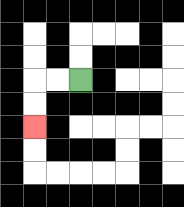{'start': '[3, 3]', 'end': '[1, 5]', 'path_directions': 'L,L,D,D', 'path_coordinates': '[[3, 3], [2, 3], [1, 3], [1, 4], [1, 5]]'}